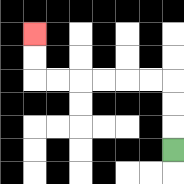{'start': '[7, 6]', 'end': '[1, 1]', 'path_directions': 'U,U,U,L,L,L,L,L,L,U,U', 'path_coordinates': '[[7, 6], [7, 5], [7, 4], [7, 3], [6, 3], [5, 3], [4, 3], [3, 3], [2, 3], [1, 3], [1, 2], [1, 1]]'}